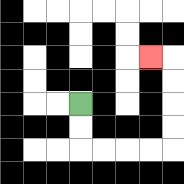{'start': '[3, 4]', 'end': '[6, 2]', 'path_directions': 'D,D,R,R,R,R,U,U,U,U,L', 'path_coordinates': '[[3, 4], [3, 5], [3, 6], [4, 6], [5, 6], [6, 6], [7, 6], [7, 5], [7, 4], [7, 3], [7, 2], [6, 2]]'}